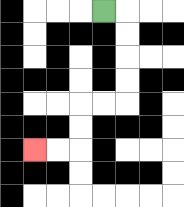{'start': '[4, 0]', 'end': '[1, 6]', 'path_directions': 'R,D,D,D,D,L,L,D,D,L,L', 'path_coordinates': '[[4, 0], [5, 0], [5, 1], [5, 2], [5, 3], [5, 4], [4, 4], [3, 4], [3, 5], [3, 6], [2, 6], [1, 6]]'}